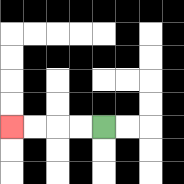{'start': '[4, 5]', 'end': '[0, 5]', 'path_directions': 'L,L,L,L', 'path_coordinates': '[[4, 5], [3, 5], [2, 5], [1, 5], [0, 5]]'}